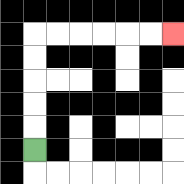{'start': '[1, 6]', 'end': '[7, 1]', 'path_directions': 'U,U,U,U,U,R,R,R,R,R,R', 'path_coordinates': '[[1, 6], [1, 5], [1, 4], [1, 3], [1, 2], [1, 1], [2, 1], [3, 1], [4, 1], [5, 1], [6, 1], [7, 1]]'}